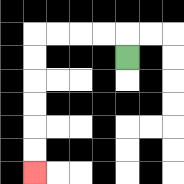{'start': '[5, 2]', 'end': '[1, 7]', 'path_directions': 'U,L,L,L,L,D,D,D,D,D,D', 'path_coordinates': '[[5, 2], [5, 1], [4, 1], [3, 1], [2, 1], [1, 1], [1, 2], [1, 3], [1, 4], [1, 5], [1, 6], [1, 7]]'}